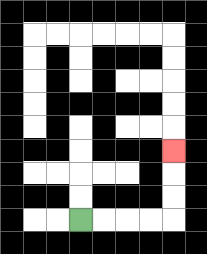{'start': '[3, 9]', 'end': '[7, 6]', 'path_directions': 'R,R,R,R,U,U,U', 'path_coordinates': '[[3, 9], [4, 9], [5, 9], [6, 9], [7, 9], [7, 8], [7, 7], [7, 6]]'}